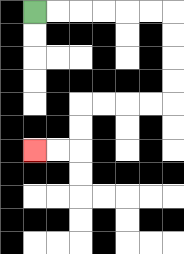{'start': '[1, 0]', 'end': '[1, 6]', 'path_directions': 'R,R,R,R,R,R,D,D,D,D,L,L,L,L,D,D,L,L', 'path_coordinates': '[[1, 0], [2, 0], [3, 0], [4, 0], [5, 0], [6, 0], [7, 0], [7, 1], [7, 2], [7, 3], [7, 4], [6, 4], [5, 4], [4, 4], [3, 4], [3, 5], [3, 6], [2, 6], [1, 6]]'}